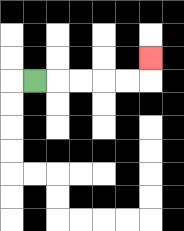{'start': '[1, 3]', 'end': '[6, 2]', 'path_directions': 'R,R,R,R,R,U', 'path_coordinates': '[[1, 3], [2, 3], [3, 3], [4, 3], [5, 3], [6, 3], [6, 2]]'}